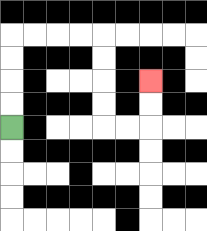{'start': '[0, 5]', 'end': '[6, 3]', 'path_directions': 'U,U,U,U,R,R,R,R,D,D,D,D,R,R,U,U', 'path_coordinates': '[[0, 5], [0, 4], [0, 3], [0, 2], [0, 1], [1, 1], [2, 1], [3, 1], [4, 1], [4, 2], [4, 3], [4, 4], [4, 5], [5, 5], [6, 5], [6, 4], [6, 3]]'}